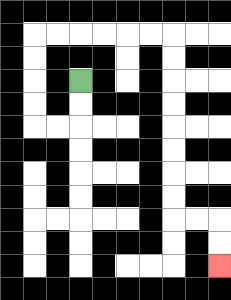{'start': '[3, 3]', 'end': '[9, 11]', 'path_directions': 'D,D,L,L,U,U,U,U,R,R,R,R,R,R,D,D,D,D,D,D,D,D,R,R,D,D', 'path_coordinates': '[[3, 3], [3, 4], [3, 5], [2, 5], [1, 5], [1, 4], [1, 3], [1, 2], [1, 1], [2, 1], [3, 1], [4, 1], [5, 1], [6, 1], [7, 1], [7, 2], [7, 3], [7, 4], [7, 5], [7, 6], [7, 7], [7, 8], [7, 9], [8, 9], [9, 9], [9, 10], [9, 11]]'}